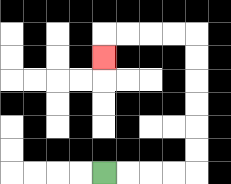{'start': '[4, 7]', 'end': '[4, 2]', 'path_directions': 'R,R,R,R,U,U,U,U,U,U,L,L,L,L,D', 'path_coordinates': '[[4, 7], [5, 7], [6, 7], [7, 7], [8, 7], [8, 6], [8, 5], [8, 4], [8, 3], [8, 2], [8, 1], [7, 1], [6, 1], [5, 1], [4, 1], [4, 2]]'}